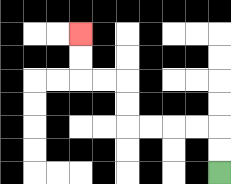{'start': '[9, 7]', 'end': '[3, 1]', 'path_directions': 'U,U,L,L,L,L,U,U,L,L,U,U', 'path_coordinates': '[[9, 7], [9, 6], [9, 5], [8, 5], [7, 5], [6, 5], [5, 5], [5, 4], [5, 3], [4, 3], [3, 3], [3, 2], [3, 1]]'}